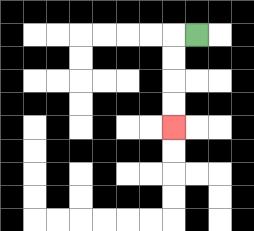{'start': '[8, 1]', 'end': '[7, 5]', 'path_directions': 'L,D,D,D,D', 'path_coordinates': '[[8, 1], [7, 1], [7, 2], [7, 3], [7, 4], [7, 5]]'}